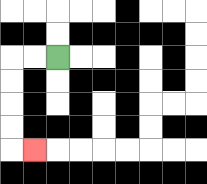{'start': '[2, 2]', 'end': '[1, 6]', 'path_directions': 'L,L,D,D,D,D,R', 'path_coordinates': '[[2, 2], [1, 2], [0, 2], [0, 3], [0, 4], [0, 5], [0, 6], [1, 6]]'}